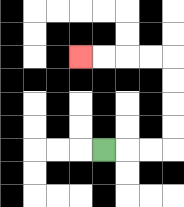{'start': '[4, 6]', 'end': '[3, 2]', 'path_directions': 'R,R,R,U,U,U,U,L,L,L,L', 'path_coordinates': '[[4, 6], [5, 6], [6, 6], [7, 6], [7, 5], [7, 4], [7, 3], [7, 2], [6, 2], [5, 2], [4, 2], [3, 2]]'}